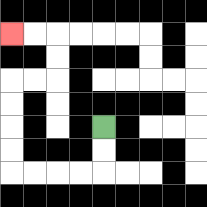{'start': '[4, 5]', 'end': '[0, 1]', 'path_directions': 'D,D,L,L,L,L,U,U,U,U,R,R,U,U,L,L', 'path_coordinates': '[[4, 5], [4, 6], [4, 7], [3, 7], [2, 7], [1, 7], [0, 7], [0, 6], [0, 5], [0, 4], [0, 3], [1, 3], [2, 3], [2, 2], [2, 1], [1, 1], [0, 1]]'}